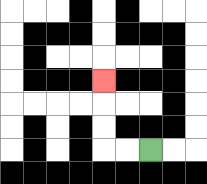{'start': '[6, 6]', 'end': '[4, 3]', 'path_directions': 'L,L,U,U,U', 'path_coordinates': '[[6, 6], [5, 6], [4, 6], [4, 5], [4, 4], [4, 3]]'}